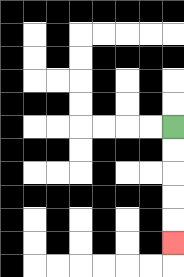{'start': '[7, 5]', 'end': '[7, 10]', 'path_directions': 'D,D,D,D,D', 'path_coordinates': '[[7, 5], [7, 6], [7, 7], [7, 8], [7, 9], [7, 10]]'}